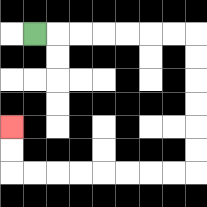{'start': '[1, 1]', 'end': '[0, 5]', 'path_directions': 'R,R,R,R,R,R,R,D,D,D,D,D,D,L,L,L,L,L,L,L,L,U,U', 'path_coordinates': '[[1, 1], [2, 1], [3, 1], [4, 1], [5, 1], [6, 1], [7, 1], [8, 1], [8, 2], [8, 3], [8, 4], [8, 5], [8, 6], [8, 7], [7, 7], [6, 7], [5, 7], [4, 7], [3, 7], [2, 7], [1, 7], [0, 7], [0, 6], [0, 5]]'}